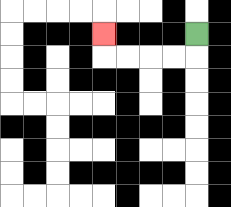{'start': '[8, 1]', 'end': '[4, 1]', 'path_directions': 'D,L,L,L,L,U', 'path_coordinates': '[[8, 1], [8, 2], [7, 2], [6, 2], [5, 2], [4, 2], [4, 1]]'}